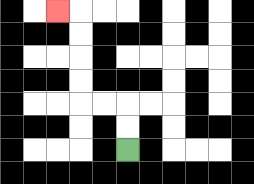{'start': '[5, 6]', 'end': '[2, 0]', 'path_directions': 'U,U,L,L,U,U,U,U,L', 'path_coordinates': '[[5, 6], [5, 5], [5, 4], [4, 4], [3, 4], [3, 3], [3, 2], [3, 1], [3, 0], [2, 0]]'}